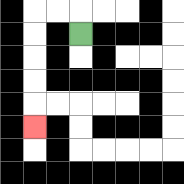{'start': '[3, 1]', 'end': '[1, 5]', 'path_directions': 'U,L,L,D,D,D,D,D', 'path_coordinates': '[[3, 1], [3, 0], [2, 0], [1, 0], [1, 1], [1, 2], [1, 3], [1, 4], [1, 5]]'}